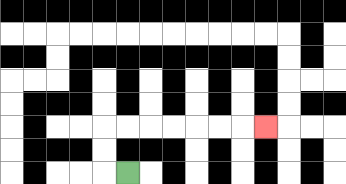{'start': '[5, 7]', 'end': '[11, 5]', 'path_directions': 'L,U,U,R,R,R,R,R,R,R', 'path_coordinates': '[[5, 7], [4, 7], [4, 6], [4, 5], [5, 5], [6, 5], [7, 5], [8, 5], [9, 5], [10, 5], [11, 5]]'}